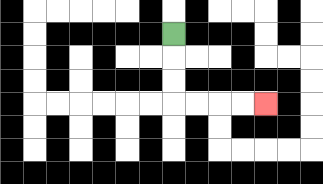{'start': '[7, 1]', 'end': '[11, 4]', 'path_directions': 'D,D,D,R,R,R,R', 'path_coordinates': '[[7, 1], [7, 2], [7, 3], [7, 4], [8, 4], [9, 4], [10, 4], [11, 4]]'}